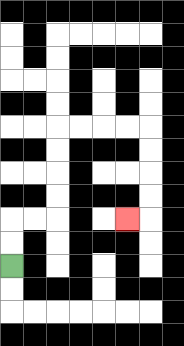{'start': '[0, 11]', 'end': '[5, 9]', 'path_directions': 'U,U,R,R,U,U,U,U,R,R,R,R,D,D,D,D,L', 'path_coordinates': '[[0, 11], [0, 10], [0, 9], [1, 9], [2, 9], [2, 8], [2, 7], [2, 6], [2, 5], [3, 5], [4, 5], [5, 5], [6, 5], [6, 6], [6, 7], [6, 8], [6, 9], [5, 9]]'}